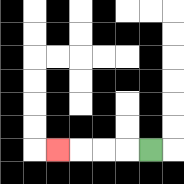{'start': '[6, 6]', 'end': '[2, 6]', 'path_directions': 'L,L,L,L', 'path_coordinates': '[[6, 6], [5, 6], [4, 6], [3, 6], [2, 6]]'}